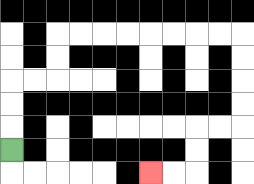{'start': '[0, 6]', 'end': '[6, 7]', 'path_directions': 'U,U,U,R,R,U,U,R,R,R,R,R,R,R,R,D,D,D,D,L,L,D,D,L,L', 'path_coordinates': '[[0, 6], [0, 5], [0, 4], [0, 3], [1, 3], [2, 3], [2, 2], [2, 1], [3, 1], [4, 1], [5, 1], [6, 1], [7, 1], [8, 1], [9, 1], [10, 1], [10, 2], [10, 3], [10, 4], [10, 5], [9, 5], [8, 5], [8, 6], [8, 7], [7, 7], [6, 7]]'}